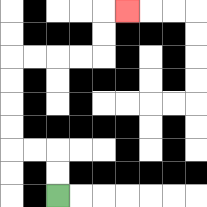{'start': '[2, 8]', 'end': '[5, 0]', 'path_directions': 'U,U,L,L,U,U,U,U,R,R,R,R,U,U,R', 'path_coordinates': '[[2, 8], [2, 7], [2, 6], [1, 6], [0, 6], [0, 5], [0, 4], [0, 3], [0, 2], [1, 2], [2, 2], [3, 2], [4, 2], [4, 1], [4, 0], [5, 0]]'}